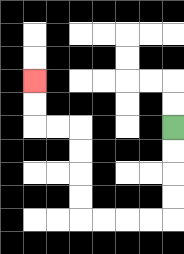{'start': '[7, 5]', 'end': '[1, 3]', 'path_directions': 'D,D,D,D,L,L,L,L,U,U,U,U,L,L,U,U', 'path_coordinates': '[[7, 5], [7, 6], [7, 7], [7, 8], [7, 9], [6, 9], [5, 9], [4, 9], [3, 9], [3, 8], [3, 7], [3, 6], [3, 5], [2, 5], [1, 5], [1, 4], [1, 3]]'}